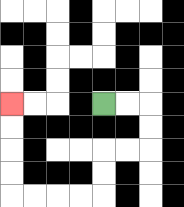{'start': '[4, 4]', 'end': '[0, 4]', 'path_directions': 'R,R,D,D,L,L,D,D,L,L,L,L,U,U,U,U', 'path_coordinates': '[[4, 4], [5, 4], [6, 4], [6, 5], [6, 6], [5, 6], [4, 6], [4, 7], [4, 8], [3, 8], [2, 8], [1, 8], [0, 8], [0, 7], [0, 6], [0, 5], [0, 4]]'}